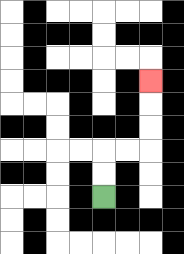{'start': '[4, 8]', 'end': '[6, 3]', 'path_directions': 'U,U,R,R,U,U,U', 'path_coordinates': '[[4, 8], [4, 7], [4, 6], [5, 6], [6, 6], [6, 5], [6, 4], [6, 3]]'}